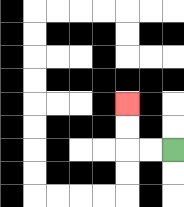{'start': '[7, 6]', 'end': '[5, 4]', 'path_directions': 'L,L,U,U', 'path_coordinates': '[[7, 6], [6, 6], [5, 6], [5, 5], [5, 4]]'}